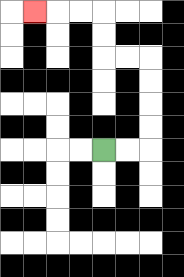{'start': '[4, 6]', 'end': '[1, 0]', 'path_directions': 'R,R,U,U,U,U,L,L,U,U,L,L,L', 'path_coordinates': '[[4, 6], [5, 6], [6, 6], [6, 5], [6, 4], [6, 3], [6, 2], [5, 2], [4, 2], [4, 1], [4, 0], [3, 0], [2, 0], [1, 0]]'}